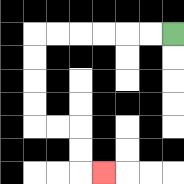{'start': '[7, 1]', 'end': '[4, 7]', 'path_directions': 'L,L,L,L,L,L,D,D,D,D,R,R,D,D,R', 'path_coordinates': '[[7, 1], [6, 1], [5, 1], [4, 1], [3, 1], [2, 1], [1, 1], [1, 2], [1, 3], [1, 4], [1, 5], [2, 5], [3, 5], [3, 6], [3, 7], [4, 7]]'}